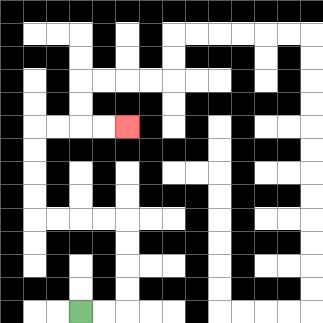{'start': '[3, 13]', 'end': '[5, 5]', 'path_directions': 'R,R,U,U,U,U,L,L,L,L,U,U,U,U,R,R,R,R', 'path_coordinates': '[[3, 13], [4, 13], [5, 13], [5, 12], [5, 11], [5, 10], [5, 9], [4, 9], [3, 9], [2, 9], [1, 9], [1, 8], [1, 7], [1, 6], [1, 5], [2, 5], [3, 5], [4, 5], [5, 5]]'}